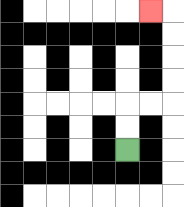{'start': '[5, 6]', 'end': '[6, 0]', 'path_directions': 'U,U,R,R,U,U,U,U,L', 'path_coordinates': '[[5, 6], [5, 5], [5, 4], [6, 4], [7, 4], [7, 3], [7, 2], [7, 1], [7, 0], [6, 0]]'}